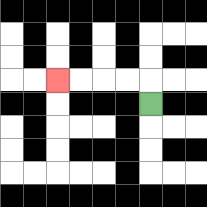{'start': '[6, 4]', 'end': '[2, 3]', 'path_directions': 'U,L,L,L,L', 'path_coordinates': '[[6, 4], [6, 3], [5, 3], [4, 3], [3, 3], [2, 3]]'}